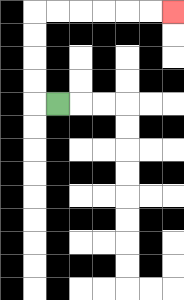{'start': '[2, 4]', 'end': '[7, 0]', 'path_directions': 'L,U,U,U,U,R,R,R,R,R,R', 'path_coordinates': '[[2, 4], [1, 4], [1, 3], [1, 2], [1, 1], [1, 0], [2, 0], [3, 0], [4, 0], [5, 0], [6, 0], [7, 0]]'}